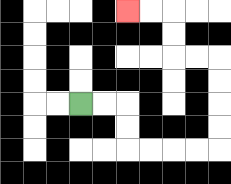{'start': '[3, 4]', 'end': '[5, 0]', 'path_directions': 'R,R,D,D,R,R,R,R,U,U,U,U,L,L,U,U,L,L', 'path_coordinates': '[[3, 4], [4, 4], [5, 4], [5, 5], [5, 6], [6, 6], [7, 6], [8, 6], [9, 6], [9, 5], [9, 4], [9, 3], [9, 2], [8, 2], [7, 2], [7, 1], [7, 0], [6, 0], [5, 0]]'}